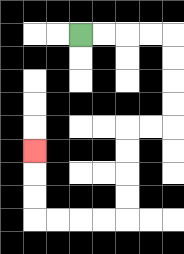{'start': '[3, 1]', 'end': '[1, 6]', 'path_directions': 'R,R,R,R,D,D,D,D,L,L,D,D,D,D,L,L,L,L,U,U,U', 'path_coordinates': '[[3, 1], [4, 1], [5, 1], [6, 1], [7, 1], [7, 2], [7, 3], [7, 4], [7, 5], [6, 5], [5, 5], [5, 6], [5, 7], [5, 8], [5, 9], [4, 9], [3, 9], [2, 9], [1, 9], [1, 8], [1, 7], [1, 6]]'}